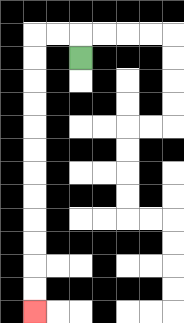{'start': '[3, 2]', 'end': '[1, 13]', 'path_directions': 'U,L,L,D,D,D,D,D,D,D,D,D,D,D,D', 'path_coordinates': '[[3, 2], [3, 1], [2, 1], [1, 1], [1, 2], [1, 3], [1, 4], [1, 5], [1, 6], [1, 7], [1, 8], [1, 9], [1, 10], [1, 11], [1, 12], [1, 13]]'}